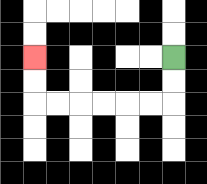{'start': '[7, 2]', 'end': '[1, 2]', 'path_directions': 'D,D,L,L,L,L,L,L,U,U', 'path_coordinates': '[[7, 2], [7, 3], [7, 4], [6, 4], [5, 4], [4, 4], [3, 4], [2, 4], [1, 4], [1, 3], [1, 2]]'}